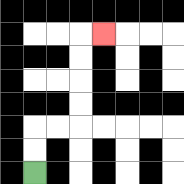{'start': '[1, 7]', 'end': '[4, 1]', 'path_directions': 'U,U,R,R,U,U,U,U,R', 'path_coordinates': '[[1, 7], [1, 6], [1, 5], [2, 5], [3, 5], [3, 4], [3, 3], [3, 2], [3, 1], [4, 1]]'}